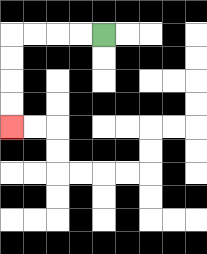{'start': '[4, 1]', 'end': '[0, 5]', 'path_directions': 'L,L,L,L,D,D,D,D', 'path_coordinates': '[[4, 1], [3, 1], [2, 1], [1, 1], [0, 1], [0, 2], [0, 3], [0, 4], [0, 5]]'}